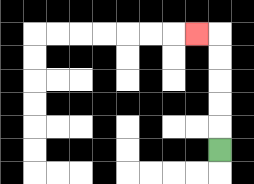{'start': '[9, 6]', 'end': '[8, 1]', 'path_directions': 'U,U,U,U,U,L', 'path_coordinates': '[[9, 6], [9, 5], [9, 4], [9, 3], [9, 2], [9, 1], [8, 1]]'}